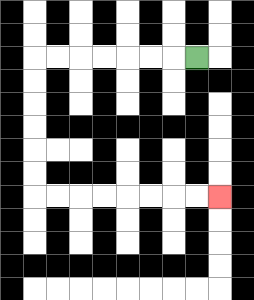{'start': '[8, 2]', 'end': '[9, 8]', 'path_directions': 'L,L,L,L,L,L,L,D,D,D,D,D,D,R,R,R,R,R,R,R,R', 'path_coordinates': '[[8, 2], [7, 2], [6, 2], [5, 2], [4, 2], [3, 2], [2, 2], [1, 2], [1, 3], [1, 4], [1, 5], [1, 6], [1, 7], [1, 8], [2, 8], [3, 8], [4, 8], [5, 8], [6, 8], [7, 8], [8, 8], [9, 8]]'}